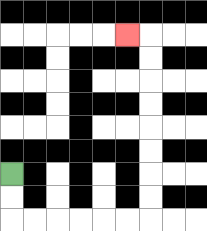{'start': '[0, 7]', 'end': '[5, 1]', 'path_directions': 'D,D,R,R,R,R,R,R,U,U,U,U,U,U,U,U,L', 'path_coordinates': '[[0, 7], [0, 8], [0, 9], [1, 9], [2, 9], [3, 9], [4, 9], [5, 9], [6, 9], [6, 8], [6, 7], [6, 6], [6, 5], [6, 4], [6, 3], [6, 2], [6, 1], [5, 1]]'}